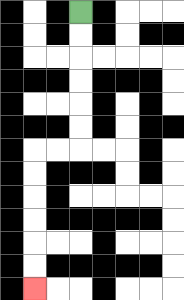{'start': '[3, 0]', 'end': '[1, 12]', 'path_directions': 'D,D,D,D,D,D,L,L,D,D,D,D,D,D', 'path_coordinates': '[[3, 0], [3, 1], [3, 2], [3, 3], [3, 4], [3, 5], [3, 6], [2, 6], [1, 6], [1, 7], [1, 8], [1, 9], [1, 10], [1, 11], [1, 12]]'}